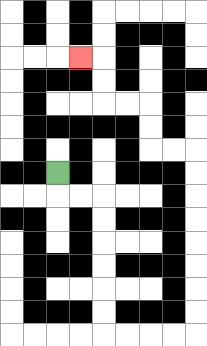{'start': '[2, 7]', 'end': '[3, 2]', 'path_directions': 'D,R,R,D,D,D,D,D,D,R,R,R,R,U,U,U,U,U,U,U,U,L,L,U,U,L,L,U,U,L', 'path_coordinates': '[[2, 7], [2, 8], [3, 8], [4, 8], [4, 9], [4, 10], [4, 11], [4, 12], [4, 13], [4, 14], [5, 14], [6, 14], [7, 14], [8, 14], [8, 13], [8, 12], [8, 11], [8, 10], [8, 9], [8, 8], [8, 7], [8, 6], [7, 6], [6, 6], [6, 5], [6, 4], [5, 4], [4, 4], [4, 3], [4, 2], [3, 2]]'}